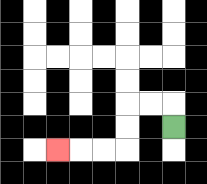{'start': '[7, 5]', 'end': '[2, 6]', 'path_directions': 'U,L,L,D,D,L,L,L', 'path_coordinates': '[[7, 5], [7, 4], [6, 4], [5, 4], [5, 5], [5, 6], [4, 6], [3, 6], [2, 6]]'}